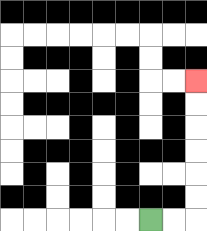{'start': '[6, 9]', 'end': '[8, 3]', 'path_directions': 'R,R,U,U,U,U,U,U', 'path_coordinates': '[[6, 9], [7, 9], [8, 9], [8, 8], [8, 7], [8, 6], [8, 5], [8, 4], [8, 3]]'}